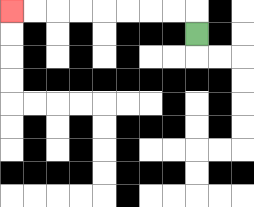{'start': '[8, 1]', 'end': '[0, 0]', 'path_directions': 'U,L,L,L,L,L,L,L,L', 'path_coordinates': '[[8, 1], [8, 0], [7, 0], [6, 0], [5, 0], [4, 0], [3, 0], [2, 0], [1, 0], [0, 0]]'}